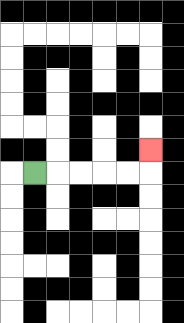{'start': '[1, 7]', 'end': '[6, 6]', 'path_directions': 'R,R,R,R,R,U', 'path_coordinates': '[[1, 7], [2, 7], [3, 7], [4, 7], [5, 7], [6, 7], [6, 6]]'}